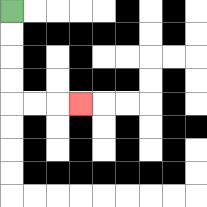{'start': '[0, 0]', 'end': '[3, 4]', 'path_directions': 'D,D,D,D,R,R,R', 'path_coordinates': '[[0, 0], [0, 1], [0, 2], [0, 3], [0, 4], [1, 4], [2, 4], [3, 4]]'}